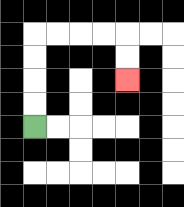{'start': '[1, 5]', 'end': '[5, 3]', 'path_directions': 'U,U,U,U,R,R,R,R,D,D', 'path_coordinates': '[[1, 5], [1, 4], [1, 3], [1, 2], [1, 1], [2, 1], [3, 1], [4, 1], [5, 1], [5, 2], [5, 3]]'}